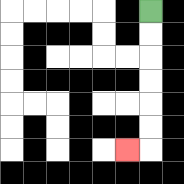{'start': '[6, 0]', 'end': '[5, 6]', 'path_directions': 'D,D,D,D,D,D,L', 'path_coordinates': '[[6, 0], [6, 1], [6, 2], [6, 3], [6, 4], [6, 5], [6, 6], [5, 6]]'}